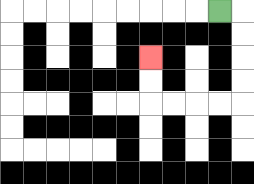{'start': '[9, 0]', 'end': '[6, 2]', 'path_directions': 'R,D,D,D,D,L,L,L,L,U,U', 'path_coordinates': '[[9, 0], [10, 0], [10, 1], [10, 2], [10, 3], [10, 4], [9, 4], [8, 4], [7, 4], [6, 4], [6, 3], [6, 2]]'}